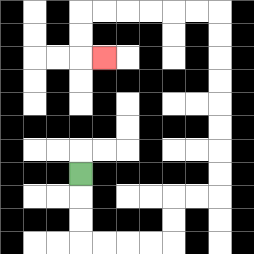{'start': '[3, 7]', 'end': '[4, 2]', 'path_directions': 'D,D,D,R,R,R,R,U,U,R,R,U,U,U,U,U,U,U,U,L,L,L,L,L,L,D,D,R', 'path_coordinates': '[[3, 7], [3, 8], [3, 9], [3, 10], [4, 10], [5, 10], [6, 10], [7, 10], [7, 9], [7, 8], [8, 8], [9, 8], [9, 7], [9, 6], [9, 5], [9, 4], [9, 3], [9, 2], [9, 1], [9, 0], [8, 0], [7, 0], [6, 0], [5, 0], [4, 0], [3, 0], [3, 1], [3, 2], [4, 2]]'}